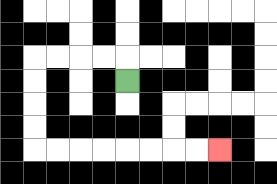{'start': '[5, 3]', 'end': '[9, 6]', 'path_directions': 'U,L,L,L,L,D,D,D,D,R,R,R,R,R,R,R,R', 'path_coordinates': '[[5, 3], [5, 2], [4, 2], [3, 2], [2, 2], [1, 2], [1, 3], [1, 4], [1, 5], [1, 6], [2, 6], [3, 6], [4, 6], [5, 6], [6, 6], [7, 6], [8, 6], [9, 6]]'}